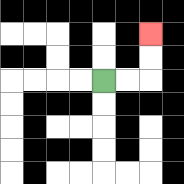{'start': '[4, 3]', 'end': '[6, 1]', 'path_directions': 'R,R,U,U', 'path_coordinates': '[[4, 3], [5, 3], [6, 3], [6, 2], [6, 1]]'}